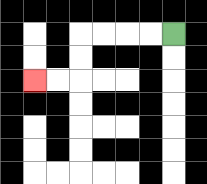{'start': '[7, 1]', 'end': '[1, 3]', 'path_directions': 'L,L,L,L,D,D,L,L', 'path_coordinates': '[[7, 1], [6, 1], [5, 1], [4, 1], [3, 1], [3, 2], [3, 3], [2, 3], [1, 3]]'}